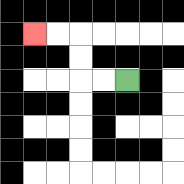{'start': '[5, 3]', 'end': '[1, 1]', 'path_directions': 'L,L,U,U,L,L', 'path_coordinates': '[[5, 3], [4, 3], [3, 3], [3, 2], [3, 1], [2, 1], [1, 1]]'}